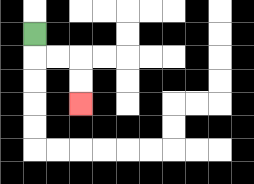{'start': '[1, 1]', 'end': '[3, 4]', 'path_directions': 'D,R,R,D,D', 'path_coordinates': '[[1, 1], [1, 2], [2, 2], [3, 2], [3, 3], [3, 4]]'}